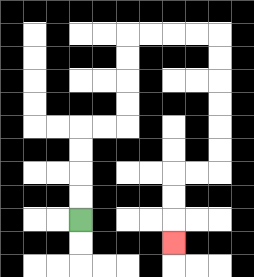{'start': '[3, 9]', 'end': '[7, 10]', 'path_directions': 'U,U,U,U,R,R,U,U,U,U,R,R,R,R,D,D,D,D,D,D,L,L,D,D,D', 'path_coordinates': '[[3, 9], [3, 8], [3, 7], [3, 6], [3, 5], [4, 5], [5, 5], [5, 4], [5, 3], [5, 2], [5, 1], [6, 1], [7, 1], [8, 1], [9, 1], [9, 2], [9, 3], [9, 4], [9, 5], [9, 6], [9, 7], [8, 7], [7, 7], [7, 8], [7, 9], [7, 10]]'}